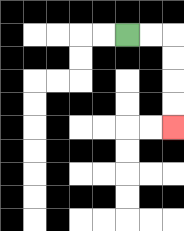{'start': '[5, 1]', 'end': '[7, 5]', 'path_directions': 'R,R,D,D,D,D', 'path_coordinates': '[[5, 1], [6, 1], [7, 1], [7, 2], [7, 3], [7, 4], [7, 5]]'}